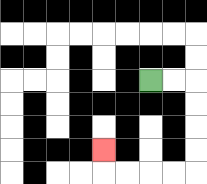{'start': '[6, 3]', 'end': '[4, 6]', 'path_directions': 'R,R,D,D,D,D,L,L,L,L,U', 'path_coordinates': '[[6, 3], [7, 3], [8, 3], [8, 4], [8, 5], [8, 6], [8, 7], [7, 7], [6, 7], [5, 7], [4, 7], [4, 6]]'}